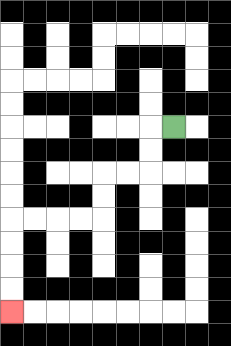{'start': '[7, 5]', 'end': '[0, 13]', 'path_directions': 'L,D,D,L,L,D,D,L,L,L,L,D,D,D,D', 'path_coordinates': '[[7, 5], [6, 5], [6, 6], [6, 7], [5, 7], [4, 7], [4, 8], [4, 9], [3, 9], [2, 9], [1, 9], [0, 9], [0, 10], [0, 11], [0, 12], [0, 13]]'}